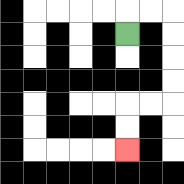{'start': '[5, 1]', 'end': '[5, 6]', 'path_directions': 'U,R,R,D,D,D,D,L,L,D,D', 'path_coordinates': '[[5, 1], [5, 0], [6, 0], [7, 0], [7, 1], [7, 2], [7, 3], [7, 4], [6, 4], [5, 4], [5, 5], [5, 6]]'}